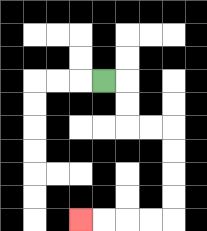{'start': '[4, 3]', 'end': '[3, 9]', 'path_directions': 'R,D,D,R,R,D,D,D,D,L,L,L,L', 'path_coordinates': '[[4, 3], [5, 3], [5, 4], [5, 5], [6, 5], [7, 5], [7, 6], [7, 7], [7, 8], [7, 9], [6, 9], [5, 9], [4, 9], [3, 9]]'}